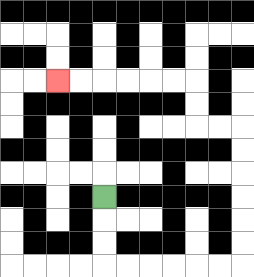{'start': '[4, 8]', 'end': '[2, 3]', 'path_directions': 'D,D,D,R,R,R,R,R,R,U,U,U,U,U,U,L,L,U,U,L,L,L,L,L,L', 'path_coordinates': '[[4, 8], [4, 9], [4, 10], [4, 11], [5, 11], [6, 11], [7, 11], [8, 11], [9, 11], [10, 11], [10, 10], [10, 9], [10, 8], [10, 7], [10, 6], [10, 5], [9, 5], [8, 5], [8, 4], [8, 3], [7, 3], [6, 3], [5, 3], [4, 3], [3, 3], [2, 3]]'}